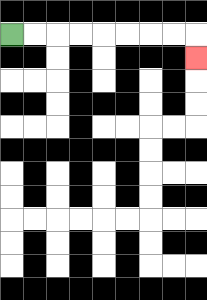{'start': '[0, 1]', 'end': '[8, 2]', 'path_directions': 'R,R,R,R,R,R,R,R,D', 'path_coordinates': '[[0, 1], [1, 1], [2, 1], [3, 1], [4, 1], [5, 1], [6, 1], [7, 1], [8, 1], [8, 2]]'}